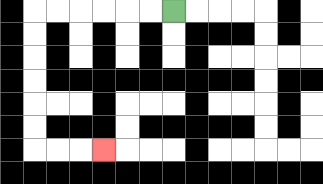{'start': '[7, 0]', 'end': '[4, 6]', 'path_directions': 'L,L,L,L,L,L,D,D,D,D,D,D,R,R,R', 'path_coordinates': '[[7, 0], [6, 0], [5, 0], [4, 0], [3, 0], [2, 0], [1, 0], [1, 1], [1, 2], [1, 3], [1, 4], [1, 5], [1, 6], [2, 6], [3, 6], [4, 6]]'}